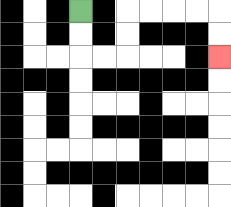{'start': '[3, 0]', 'end': '[9, 2]', 'path_directions': 'D,D,R,R,U,U,R,R,R,R,D,D', 'path_coordinates': '[[3, 0], [3, 1], [3, 2], [4, 2], [5, 2], [5, 1], [5, 0], [6, 0], [7, 0], [8, 0], [9, 0], [9, 1], [9, 2]]'}